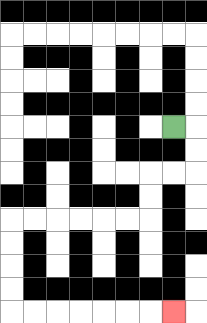{'start': '[7, 5]', 'end': '[7, 13]', 'path_directions': 'R,D,D,L,L,D,D,L,L,L,L,L,L,D,D,D,D,R,R,R,R,R,R,R', 'path_coordinates': '[[7, 5], [8, 5], [8, 6], [8, 7], [7, 7], [6, 7], [6, 8], [6, 9], [5, 9], [4, 9], [3, 9], [2, 9], [1, 9], [0, 9], [0, 10], [0, 11], [0, 12], [0, 13], [1, 13], [2, 13], [3, 13], [4, 13], [5, 13], [6, 13], [7, 13]]'}